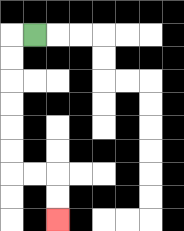{'start': '[1, 1]', 'end': '[2, 9]', 'path_directions': 'L,D,D,D,D,D,D,R,R,D,D', 'path_coordinates': '[[1, 1], [0, 1], [0, 2], [0, 3], [0, 4], [0, 5], [0, 6], [0, 7], [1, 7], [2, 7], [2, 8], [2, 9]]'}